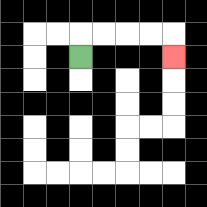{'start': '[3, 2]', 'end': '[7, 2]', 'path_directions': 'U,R,R,R,R,D', 'path_coordinates': '[[3, 2], [3, 1], [4, 1], [5, 1], [6, 1], [7, 1], [7, 2]]'}